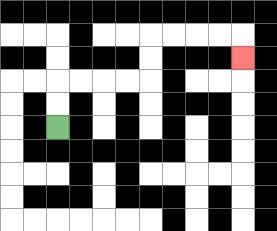{'start': '[2, 5]', 'end': '[10, 2]', 'path_directions': 'U,U,R,R,R,R,U,U,R,R,R,R,D', 'path_coordinates': '[[2, 5], [2, 4], [2, 3], [3, 3], [4, 3], [5, 3], [6, 3], [6, 2], [6, 1], [7, 1], [8, 1], [9, 1], [10, 1], [10, 2]]'}